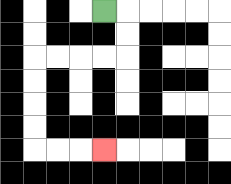{'start': '[4, 0]', 'end': '[4, 6]', 'path_directions': 'R,D,D,L,L,L,L,D,D,D,D,R,R,R', 'path_coordinates': '[[4, 0], [5, 0], [5, 1], [5, 2], [4, 2], [3, 2], [2, 2], [1, 2], [1, 3], [1, 4], [1, 5], [1, 6], [2, 6], [3, 6], [4, 6]]'}